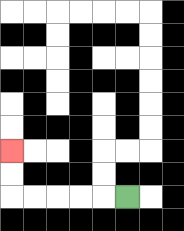{'start': '[5, 8]', 'end': '[0, 6]', 'path_directions': 'L,L,L,L,L,U,U', 'path_coordinates': '[[5, 8], [4, 8], [3, 8], [2, 8], [1, 8], [0, 8], [0, 7], [0, 6]]'}